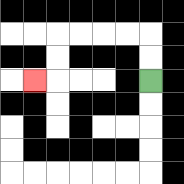{'start': '[6, 3]', 'end': '[1, 3]', 'path_directions': 'U,U,L,L,L,L,D,D,L', 'path_coordinates': '[[6, 3], [6, 2], [6, 1], [5, 1], [4, 1], [3, 1], [2, 1], [2, 2], [2, 3], [1, 3]]'}